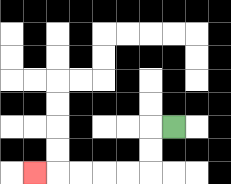{'start': '[7, 5]', 'end': '[1, 7]', 'path_directions': 'L,D,D,L,L,L,L,L', 'path_coordinates': '[[7, 5], [6, 5], [6, 6], [6, 7], [5, 7], [4, 7], [3, 7], [2, 7], [1, 7]]'}